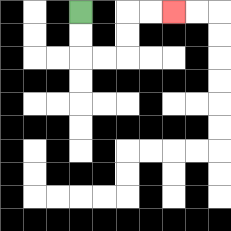{'start': '[3, 0]', 'end': '[7, 0]', 'path_directions': 'D,D,R,R,U,U,R,R', 'path_coordinates': '[[3, 0], [3, 1], [3, 2], [4, 2], [5, 2], [5, 1], [5, 0], [6, 0], [7, 0]]'}